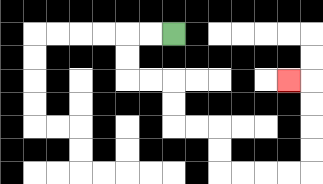{'start': '[7, 1]', 'end': '[12, 3]', 'path_directions': 'L,L,D,D,R,R,D,D,R,R,D,D,R,R,R,R,U,U,U,U,L', 'path_coordinates': '[[7, 1], [6, 1], [5, 1], [5, 2], [5, 3], [6, 3], [7, 3], [7, 4], [7, 5], [8, 5], [9, 5], [9, 6], [9, 7], [10, 7], [11, 7], [12, 7], [13, 7], [13, 6], [13, 5], [13, 4], [13, 3], [12, 3]]'}